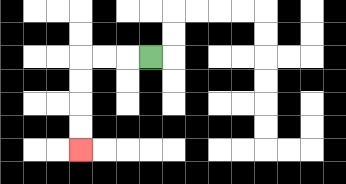{'start': '[6, 2]', 'end': '[3, 6]', 'path_directions': 'L,L,L,D,D,D,D', 'path_coordinates': '[[6, 2], [5, 2], [4, 2], [3, 2], [3, 3], [3, 4], [3, 5], [3, 6]]'}